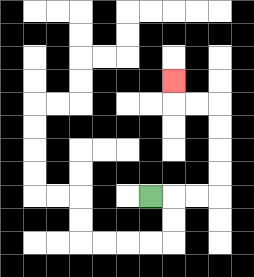{'start': '[6, 8]', 'end': '[7, 3]', 'path_directions': 'R,R,R,U,U,U,U,L,L,U', 'path_coordinates': '[[6, 8], [7, 8], [8, 8], [9, 8], [9, 7], [9, 6], [9, 5], [9, 4], [8, 4], [7, 4], [7, 3]]'}